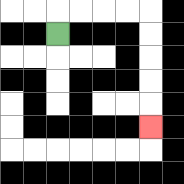{'start': '[2, 1]', 'end': '[6, 5]', 'path_directions': 'U,R,R,R,R,D,D,D,D,D', 'path_coordinates': '[[2, 1], [2, 0], [3, 0], [4, 0], [5, 0], [6, 0], [6, 1], [6, 2], [6, 3], [6, 4], [6, 5]]'}